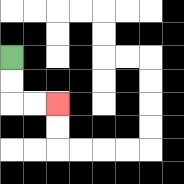{'start': '[0, 2]', 'end': '[2, 4]', 'path_directions': 'D,D,R,R', 'path_coordinates': '[[0, 2], [0, 3], [0, 4], [1, 4], [2, 4]]'}